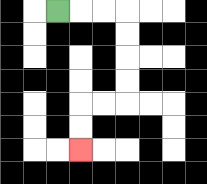{'start': '[2, 0]', 'end': '[3, 6]', 'path_directions': 'R,R,R,D,D,D,D,L,L,D,D', 'path_coordinates': '[[2, 0], [3, 0], [4, 0], [5, 0], [5, 1], [5, 2], [5, 3], [5, 4], [4, 4], [3, 4], [3, 5], [3, 6]]'}